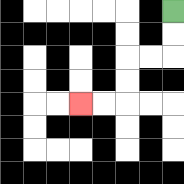{'start': '[7, 0]', 'end': '[3, 4]', 'path_directions': 'D,D,L,L,D,D,L,L', 'path_coordinates': '[[7, 0], [7, 1], [7, 2], [6, 2], [5, 2], [5, 3], [5, 4], [4, 4], [3, 4]]'}